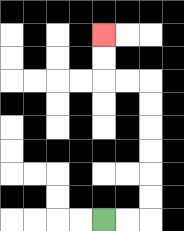{'start': '[4, 9]', 'end': '[4, 1]', 'path_directions': 'R,R,U,U,U,U,U,U,L,L,U,U', 'path_coordinates': '[[4, 9], [5, 9], [6, 9], [6, 8], [6, 7], [6, 6], [6, 5], [6, 4], [6, 3], [5, 3], [4, 3], [4, 2], [4, 1]]'}